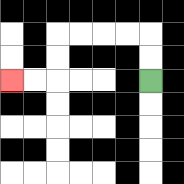{'start': '[6, 3]', 'end': '[0, 3]', 'path_directions': 'U,U,L,L,L,L,D,D,L,L', 'path_coordinates': '[[6, 3], [6, 2], [6, 1], [5, 1], [4, 1], [3, 1], [2, 1], [2, 2], [2, 3], [1, 3], [0, 3]]'}